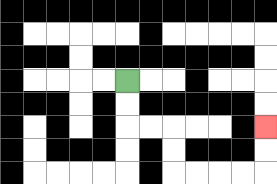{'start': '[5, 3]', 'end': '[11, 5]', 'path_directions': 'D,D,R,R,D,D,R,R,R,R,U,U', 'path_coordinates': '[[5, 3], [5, 4], [5, 5], [6, 5], [7, 5], [7, 6], [7, 7], [8, 7], [9, 7], [10, 7], [11, 7], [11, 6], [11, 5]]'}